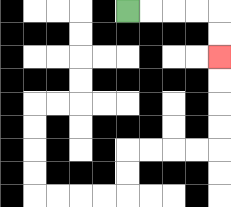{'start': '[5, 0]', 'end': '[9, 2]', 'path_directions': 'R,R,R,R,D,D', 'path_coordinates': '[[5, 0], [6, 0], [7, 0], [8, 0], [9, 0], [9, 1], [9, 2]]'}